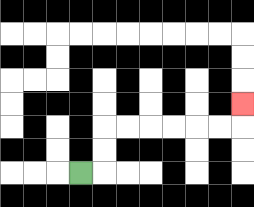{'start': '[3, 7]', 'end': '[10, 4]', 'path_directions': 'R,U,U,R,R,R,R,R,R,U', 'path_coordinates': '[[3, 7], [4, 7], [4, 6], [4, 5], [5, 5], [6, 5], [7, 5], [8, 5], [9, 5], [10, 5], [10, 4]]'}